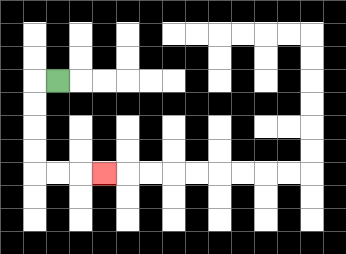{'start': '[2, 3]', 'end': '[4, 7]', 'path_directions': 'L,D,D,D,D,R,R,R', 'path_coordinates': '[[2, 3], [1, 3], [1, 4], [1, 5], [1, 6], [1, 7], [2, 7], [3, 7], [4, 7]]'}